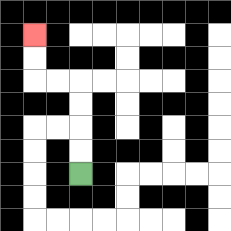{'start': '[3, 7]', 'end': '[1, 1]', 'path_directions': 'U,U,U,U,L,L,U,U', 'path_coordinates': '[[3, 7], [3, 6], [3, 5], [3, 4], [3, 3], [2, 3], [1, 3], [1, 2], [1, 1]]'}